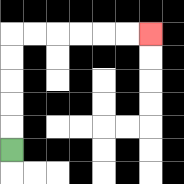{'start': '[0, 6]', 'end': '[6, 1]', 'path_directions': 'U,U,U,U,U,R,R,R,R,R,R', 'path_coordinates': '[[0, 6], [0, 5], [0, 4], [0, 3], [0, 2], [0, 1], [1, 1], [2, 1], [3, 1], [4, 1], [5, 1], [6, 1]]'}